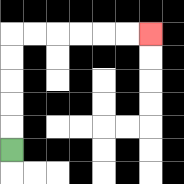{'start': '[0, 6]', 'end': '[6, 1]', 'path_directions': 'U,U,U,U,U,R,R,R,R,R,R', 'path_coordinates': '[[0, 6], [0, 5], [0, 4], [0, 3], [0, 2], [0, 1], [1, 1], [2, 1], [3, 1], [4, 1], [5, 1], [6, 1]]'}